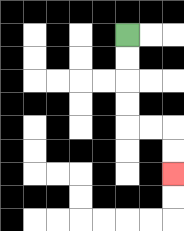{'start': '[5, 1]', 'end': '[7, 7]', 'path_directions': 'D,D,D,D,R,R,D,D', 'path_coordinates': '[[5, 1], [5, 2], [5, 3], [5, 4], [5, 5], [6, 5], [7, 5], [7, 6], [7, 7]]'}